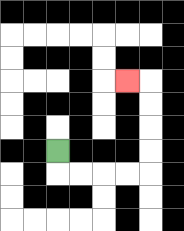{'start': '[2, 6]', 'end': '[5, 3]', 'path_directions': 'D,R,R,R,R,U,U,U,U,L', 'path_coordinates': '[[2, 6], [2, 7], [3, 7], [4, 7], [5, 7], [6, 7], [6, 6], [6, 5], [6, 4], [6, 3], [5, 3]]'}